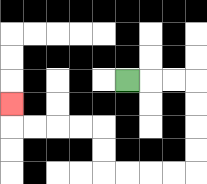{'start': '[5, 3]', 'end': '[0, 4]', 'path_directions': 'R,R,R,D,D,D,D,L,L,L,L,U,U,L,L,L,L,U', 'path_coordinates': '[[5, 3], [6, 3], [7, 3], [8, 3], [8, 4], [8, 5], [8, 6], [8, 7], [7, 7], [6, 7], [5, 7], [4, 7], [4, 6], [4, 5], [3, 5], [2, 5], [1, 5], [0, 5], [0, 4]]'}